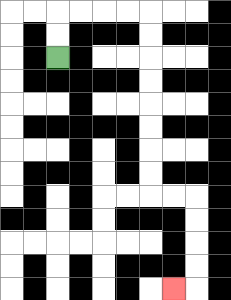{'start': '[2, 2]', 'end': '[7, 12]', 'path_directions': 'U,U,R,R,R,R,D,D,D,D,D,D,D,D,R,R,D,D,D,D,L', 'path_coordinates': '[[2, 2], [2, 1], [2, 0], [3, 0], [4, 0], [5, 0], [6, 0], [6, 1], [6, 2], [6, 3], [6, 4], [6, 5], [6, 6], [6, 7], [6, 8], [7, 8], [8, 8], [8, 9], [8, 10], [8, 11], [8, 12], [7, 12]]'}